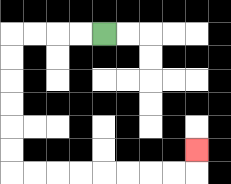{'start': '[4, 1]', 'end': '[8, 6]', 'path_directions': 'L,L,L,L,D,D,D,D,D,D,R,R,R,R,R,R,R,R,U', 'path_coordinates': '[[4, 1], [3, 1], [2, 1], [1, 1], [0, 1], [0, 2], [0, 3], [0, 4], [0, 5], [0, 6], [0, 7], [1, 7], [2, 7], [3, 7], [4, 7], [5, 7], [6, 7], [7, 7], [8, 7], [8, 6]]'}